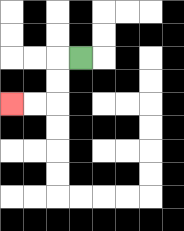{'start': '[3, 2]', 'end': '[0, 4]', 'path_directions': 'L,D,D,L,L', 'path_coordinates': '[[3, 2], [2, 2], [2, 3], [2, 4], [1, 4], [0, 4]]'}